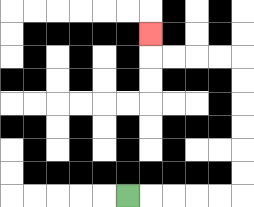{'start': '[5, 8]', 'end': '[6, 1]', 'path_directions': 'R,R,R,R,R,U,U,U,U,U,U,L,L,L,L,U', 'path_coordinates': '[[5, 8], [6, 8], [7, 8], [8, 8], [9, 8], [10, 8], [10, 7], [10, 6], [10, 5], [10, 4], [10, 3], [10, 2], [9, 2], [8, 2], [7, 2], [6, 2], [6, 1]]'}